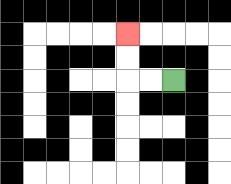{'start': '[7, 3]', 'end': '[5, 1]', 'path_directions': 'L,L,U,U', 'path_coordinates': '[[7, 3], [6, 3], [5, 3], [5, 2], [5, 1]]'}